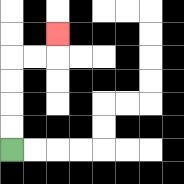{'start': '[0, 6]', 'end': '[2, 1]', 'path_directions': 'U,U,U,U,R,R,U', 'path_coordinates': '[[0, 6], [0, 5], [0, 4], [0, 3], [0, 2], [1, 2], [2, 2], [2, 1]]'}